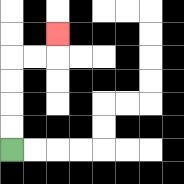{'start': '[0, 6]', 'end': '[2, 1]', 'path_directions': 'U,U,U,U,R,R,U', 'path_coordinates': '[[0, 6], [0, 5], [0, 4], [0, 3], [0, 2], [1, 2], [2, 2], [2, 1]]'}